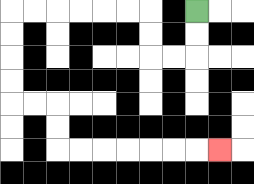{'start': '[8, 0]', 'end': '[9, 6]', 'path_directions': 'D,D,L,L,U,U,L,L,L,L,L,L,D,D,D,D,R,R,D,D,R,R,R,R,R,R,R', 'path_coordinates': '[[8, 0], [8, 1], [8, 2], [7, 2], [6, 2], [6, 1], [6, 0], [5, 0], [4, 0], [3, 0], [2, 0], [1, 0], [0, 0], [0, 1], [0, 2], [0, 3], [0, 4], [1, 4], [2, 4], [2, 5], [2, 6], [3, 6], [4, 6], [5, 6], [6, 6], [7, 6], [8, 6], [9, 6]]'}